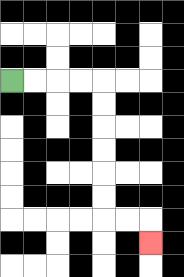{'start': '[0, 3]', 'end': '[6, 10]', 'path_directions': 'R,R,R,R,D,D,D,D,D,D,R,R,D', 'path_coordinates': '[[0, 3], [1, 3], [2, 3], [3, 3], [4, 3], [4, 4], [4, 5], [4, 6], [4, 7], [4, 8], [4, 9], [5, 9], [6, 9], [6, 10]]'}